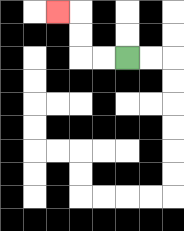{'start': '[5, 2]', 'end': '[2, 0]', 'path_directions': 'L,L,U,U,L', 'path_coordinates': '[[5, 2], [4, 2], [3, 2], [3, 1], [3, 0], [2, 0]]'}